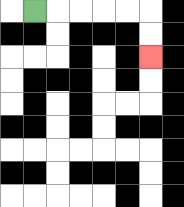{'start': '[1, 0]', 'end': '[6, 2]', 'path_directions': 'R,R,R,R,R,D,D', 'path_coordinates': '[[1, 0], [2, 0], [3, 0], [4, 0], [5, 0], [6, 0], [6, 1], [6, 2]]'}